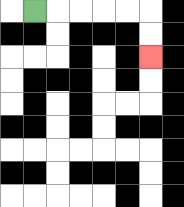{'start': '[1, 0]', 'end': '[6, 2]', 'path_directions': 'R,R,R,R,R,D,D', 'path_coordinates': '[[1, 0], [2, 0], [3, 0], [4, 0], [5, 0], [6, 0], [6, 1], [6, 2]]'}